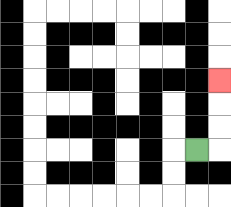{'start': '[8, 6]', 'end': '[9, 3]', 'path_directions': 'R,U,U,U', 'path_coordinates': '[[8, 6], [9, 6], [9, 5], [9, 4], [9, 3]]'}